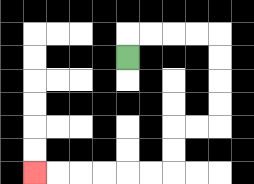{'start': '[5, 2]', 'end': '[1, 7]', 'path_directions': 'U,R,R,R,R,D,D,D,D,L,L,D,D,L,L,L,L,L,L', 'path_coordinates': '[[5, 2], [5, 1], [6, 1], [7, 1], [8, 1], [9, 1], [9, 2], [9, 3], [9, 4], [9, 5], [8, 5], [7, 5], [7, 6], [7, 7], [6, 7], [5, 7], [4, 7], [3, 7], [2, 7], [1, 7]]'}